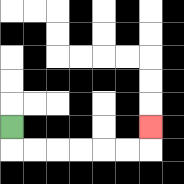{'start': '[0, 5]', 'end': '[6, 5]', 'path_directions': 'D,R,R,R,R,R,R,U', 'path_coordinates': '[[0, 5], [0, 6], [1, 6], [2, 6], [3, 6], [4, 6], [5, 6], [6, 6], [6, 5]]'}